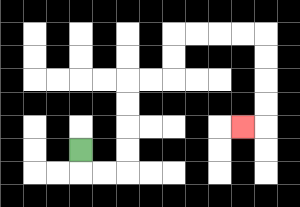{'start': '[3, 6]', 'end': '[10, 5]', 'path_directions': 'D,R,R,U,U,U,U,R,R,U,U,R,R,R,R,D,D,D,D,L', 'path_coordinates': '[[3, 6], [3, 7], [4, 7], [5, 7], [5, 6], [5, 5], [5, 4], [5, 3], [6, 3], [7, 3], [7, 2], [7, 1], [8, 1], [9, 1], [10, 1], [11, 1], [11, 2], [11, 3], [11, 4], [11, 5], [10, 5]]'}